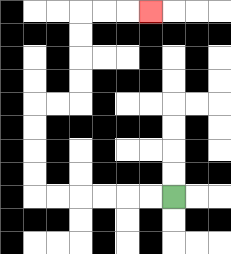{'start': '[7, 8]', 'end': '[6, 0]', 'path_directions': 'L,L,L,L,L,L,U,U,U,U,R,R,U,U,U,U,R,R,R', 'path_coordinates': '[[7, 8], [6, 8], [5, 8], [4, 8], [3, 8], [2, 8], [1, 8], [1, 7], [1, 6], [1, 5], [1, 4], [2, 4], [3, 4], [3, 3], [3, 2], [3, 1], [3, 0], [4, 0], [5, 0], [6, 0]]'}